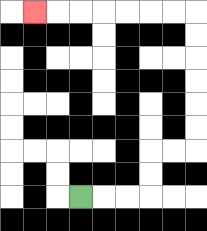{'start': '[3, 8]', 'end': '[1, 0]', 'path_directions': 'R,R,R,U,U,R,R,U,U,U,U,U,U,L,L,L,L,L,L,L', 'path_coordinates': '[[3, 8], [4, 8], [5, 8], [6, 8], [6, 7], [6, 6], [7, 6], [8, 6], [8, 5], [8, 4], [8, 3], [8, 2], [8, 1], [8, 0], [7, 0], [6, 0], [5, 0], [4, 0], [3, 0], [2, 0], [1, 0]]'}